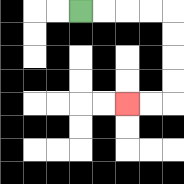{'start': '[3, 0]', 'end': '[5, 4]', 'path_directions': 'R,R,R,R,D,D,D,D,L,L', 'path_coordinates': '[[3, 0], [4, 0], [5, 0], [6, 0], [7, 0], [7, 1], [7, 2], [7, 3], [7, 4], [6, 4], [5, 4]]'}